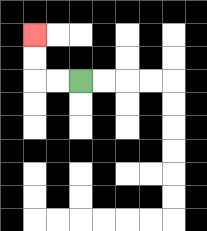{'start': '[3, 3]', 'end': '[1, 1]', 'path_directions': 'L,L,U,U', 'path_coordinates': '[[3, 3], [2, 3], [1, 3], [1, 2], [1, 1]]'}